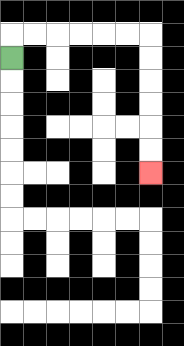{'start': '[0, 2]', 'end': '[6, 7]', 'path_directions': 'U,R,R,R,R,R,R,D,D,D,D,D,D', 'path_coordinates': '[[0, 2], [0, 1], [1, 1], [2, 1], [3, 1], [4, 1], [5, 1], [6, 1], [6, 2], [6, 3], [6, 4], [6, 5], [6, 6], [6, 7]]'}